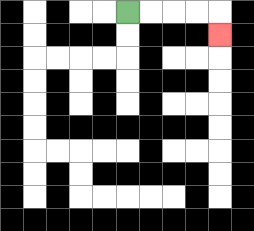{'start': '[5, 0]', 'end': '[9, 1]', 'path_directions': 'R,R,R,R,D', 'path_coordinates': '[[5, 0], [6, 0], [7, 0], [8, 0], [9, 0], [9, 1]]'}